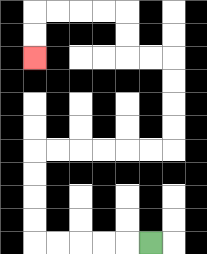{'start': '[6, 10]', 'end': '[1, 2]', 'path_directions': 'L,L,L,L,L,U,U,U,U,R,R,R,R,R,R,U,U,U,U,L,L,U,U,L,L,L,L,D,D', 'path_coordinates': '[[6, 10], [5, 10], [4, 10], [3, 10], [2, 10], [1, 10], [1, 9], [1, 8], [1, 7], [1, 6], [2, 6], [3, 6], [4, 6], [5, 6], [6, 6], [7, 6], [7, 5], [7, 4], [7, 3], [7, 2], [6, 2], [5, 2], [5, 1], [5, 0], [4, 0], [3, 0], [2, 0], [1, 0], [1, 1], [1, 2]]'}